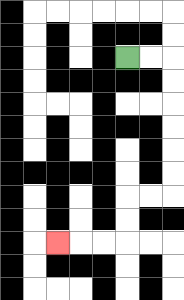{'start': '[5, 2]', 'end': '[2, 10]', 'path_directions': 'R,R,D,D,D,D,D,D,L,L,D,D,L,L,L', 'path_coordinates': '[[5, 2], [6, 2], [7, 2], [7, 3], [7, 4], [7, 5], [7, 6], [7, 7], [7, 8], [6, 8], [5, 8], [5, 9], [5, 10], [4, 10], [3, 10], [2, 10]]'}